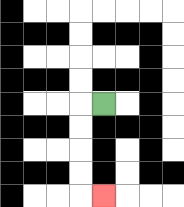{'start': '[4, 4]', 'end': '[4, 8]', 'path_directions': 'L,D,D,D,D,R', 'path_coordinates': '[[4, 4], [3, 4], [3, 5], [3, 6], [3, 7], [3, 8], [4, 8]]'}